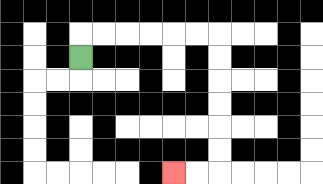{'start': '[3, 2]', 'end': '[7, 7]', 'path_directions': 'U,R,R,R,R,R,R,D,D,D,D,D,D,L,L', 'path_coordinates': '[[3, 2], [3, 1], [4, 1], [5, 1], [6, 1], [7, 1], [8, 1], [9, 1], [9, 2], [9, 3], [9, 4], [9, 5], [9, 6], [9, 7], [8, 7], [7, 7]]'}